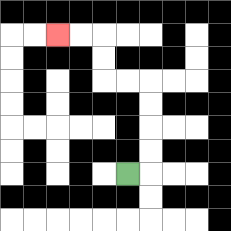{'start': '[5, 7]', 'end': '[2, 1]', 'path_directions': 'R,U,U,U,U,L,L,U,U,L,L', 'path_coordinates': '[[5, 7], [6, 7], [6, 6], [6, 5], [6, 4], [6, 3], [5, 3], [4, 3], [4, 2], [4, 1], [3, 1], [2, 1]]'}